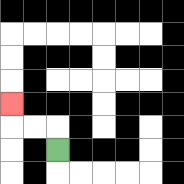{'start': '[2, 6]', 'end': '[0, 4]', 'path_directions': 'U,L,L,U', 'path_coordinates': '[[2, 6], [2, 5], [1, 5], [0, 5], [0, 4]]'}